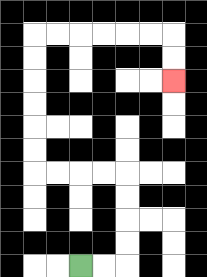{'start': '[3, 11]', 'end': '[7, 3]', 'path_directions': 'R,R,U,U,U,U,L,L,L,L,U,U,U,U,U,U,R,R,R,R,R,R,D,D', 'path_coordinates': '[[3, 11], [4, 11], [5, 11], [5, 10], [5, 9], [5, 8], [5, 7], [4, 7], [3, 7], [2, 7], [1, 7], [1, 6], [1, 5], [1, 4], [1, 3], [1, 2], [1, 1], [2, 1], [3, 1], [4, 1], [5, 1], [6, 1], [7, 1], [7, 2], [7, 3]]'}